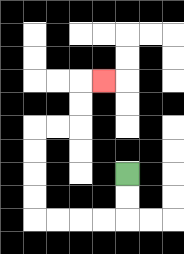{'start': '[5, 7]', 'end': '[4, 3]', 'path_directions': 'D,D,L,L,L,L,U,U,U,U,R,R,U,U,R', 'path_coordinates': '[[5, 7], [5, 8], [5, 9], [4, 9], [3, 9], [2, 9], [1, 9], [1, 8], [1, 7], [1, 6], [1, 5], [2, 5], [3, 5], [3, 4], [3, 3], [4, 3]]'}